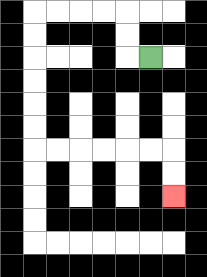{'start': '[6, 2]', 'end': '[7, 8]', 'path_directions': 'L,U,U,L,L,L,L,D,D,D,D,D,D,R,R,R,R,R,R,D,D', 'path_coordinates': '[[6, 2], [5, 2], [5, 1], [5, 0], [4, 0], [3, 0], [2, 0], [1, 0], [1, 1], [1, 2], [1, 3], [1, 4], [1, 5], [1, 6], [2, 6], [3, 6], [4, 6], [5, 6], [6, 6], [7, 6], [7, 7], [7, 8]]'}